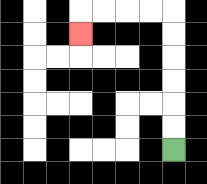{'start': '[7, 6]', 'end': '[3, 1]', 'path_directions': 'U,U,U,U,U,U,L,L,L,L,D', 'path_coordinates': '[[7, 6], [7, 5], [7, 4], [7, 3], [7, 2], [7, 1], [7, 0], [6, 0], [5, 0], [4, 0], [3, 0], [3, 1]]'}